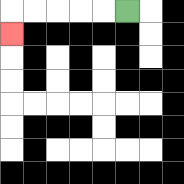{'start': '[5, 0]', 'end': '[0, 1]', 'path_directions': 'L,L,L,L,L,D', 'path_coordinates': '[[5, 0], [4, 0], [3, 0], [2, 0], [1, 0], [0, 0], [0, 1]]'}